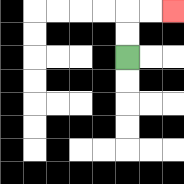{'start': '[5, 2]', 'end': '[7, 0]', 'path_directions': 'U,U,R,R', 'path_coordinates': '[[5, 2], [5, 1], [5, 0], [6, 0], [7, 0]]'}